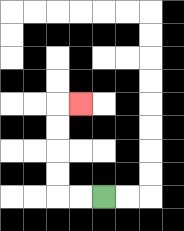{'start': '[4, 8]', 'end': '[3, 4]', 'path_directions': 'L,L,U,U,U,U,R', 'path_coordinates': '[[4, 8], [3, 8], [2, 8], [2, 7], [2, 6], [2, 5], [2, 4], [3, 4]]'}